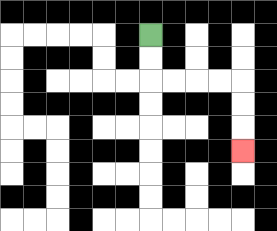{'start': '[6, 1]', 'end': '[10, 6]', 'path_directions': 'D,D,R,R,R,R,D,D,D', 'path_coordinates': '[[6, 1], [6, 2], [6, 3], [7, 3], [8, 3], [9, 3], [10, 3], [10, 4], [10, 5], [10, 6]]'}